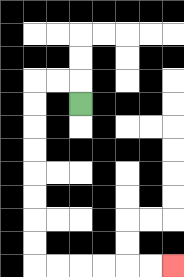{'start': '[3, 4]', 'end': '[7, 11]', 'path_directions': 'U,L,L,D,D,D,D,D,D,D,D,R,R,R,R,R,R', 'path_coordinates': '[[3, 4], [3, 3], [2, 3], [1, 3], [1, 4], [1, 5], [1, 6], [1, 7], [1, 8], [1, 9], [1, 10], [1, 11], [2, 11], [3, 11], [4, 11], [5, 11], [6, 11], [7, 11]]'}